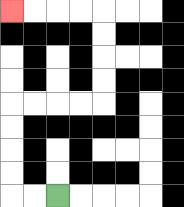{'start': '[2, 8]', 'end': '[0, 0]', 'path_directions': 'L,L,U,U,U,U,R,R,R,R,U,U,U,U,L,L,L,L', 'path_coordinates': '[[2, 8], [1, 8], [0, 8], [0, 7], [0, 6], [0, 5], [0, 4], [1, 4], [2, 4], [3, 4], [4, 4], [4, 3], [4, 2], [4, 1], [4, 0], [3, 0], [2, 0], [1, 0], [0, 0]]'}